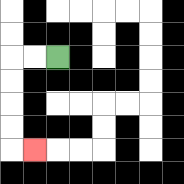{'start': '[2, 2]', 'end': '[1, 6]', 'path_directions': 'L,L,D,D,D,D,R', 'path_coordinates': '[[2, 2], [1, 2], [0, 2], [0, 3], [0, 4], [0, 5], [0, 6], [1, 6]]'}